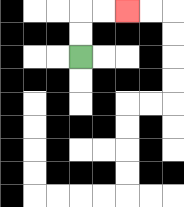{'start': '[3, 2]', 'end': '[5, 0]', 'path_directions': 'U,U,R,R', 'path_coordinates': '[[3, 2], [3, 1], [3, 0], [4, 0], [5, 0]]'}